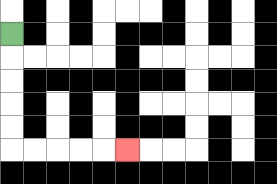{'start': '[0, 1]', 'end': '[5, 6]', 'path_directions': 'D,D,D,D,D,R,R,R,R,R', 'path_coordinates': '[[0, 1], [0, 2], [0, 3], [0, 4], [0, 5], [0, 6], [1, 6], [2, 6], [3, 6], [4, 6], [5, 6]]'}